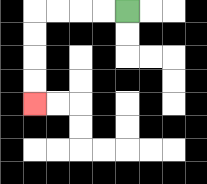{'start': '[5, 0]', 'end': '[1, 4]', 'path_directions': 'L,L,L,L,D,D,D,D', 'path_coordinates': '[[5, 0], [4, 0], [3, 0], [2, 0], [1, 0], [1, 1], [1, 2], [1, 3], [1, 4]]'}